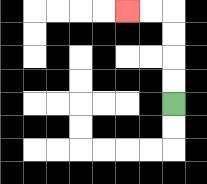{'start': '[7, 4]', 'end': '[5, 0]', 'path_directions': 'U,U,U,U,L,L', 'path_coordinates': '[[7, 4], [7, 3], [7, 2], [7, 1], [7, 0], [6, 0], [5, 0]]'}